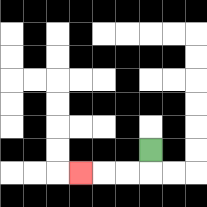{'start': '[6, 6]', 'end': '[3, 7]', 'path_directions': 'D,L,L,L', 'path_coordinates': '[[6, 6], [6, 7], [5, 7], [4, 7], [3, 7]]'}